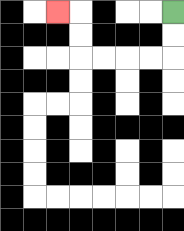{'start': '[7, 0]', 'end': '[2, 0]', 'path_directions': 'D,D,L,L,L,L,U,U,L', 'path_coordinates': '[[7, 0], [7, 1], [7, 2], [6, 2], [5, 2], [4, 2], [3, 2], [3, 1], [3, 0], [2, 0]]'}